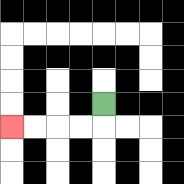{'start': '[4, 4]', 'end': '[0, 5]', 'path_directions': 'D,L,L,L,L', 'path_coordinates': '[[4, 4], [4, 5], [3, 5], [2, 5], [1, 5], [0, 5]]'}